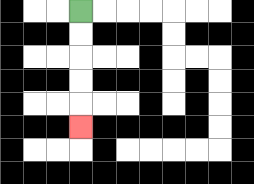{'start': '[3, 0]', 'end': '[3, 5]', 'path_directions': 'D,D,D,D,D', 'path_coordinates': '[[3, 0], [3, 1], [3, 2], [3, 3], [3, 4], [3, 5]]'}